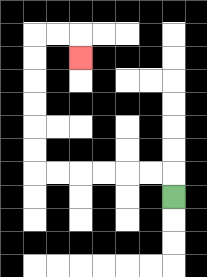{'start': '[7, 8]', 'end': '[3, 2]', 'path_directions': 'U,L,L,L,L,L,L,U,U,U,U,U,U,R,R,D', 'path_coordinates': '[[7, 8], [7, 7], [6, 7], [5, 7], [4, 7], [3, 7], [2, 7], [1, 7], [1, 6], [1, 5], [1, 4], [1, 3], [1, 2], [1, 1], [2, 1], [3, 1], [3, 2]]'}